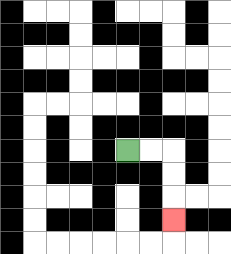{'start': '[5, 6]', 'end': '[7, 9]', 'path_directions': 'R,R,D,D,D', 'path_coordinates': '[[5, 6], [6, 6], [7, 6], [7, 7], [7, 8], [7, 9]]'}